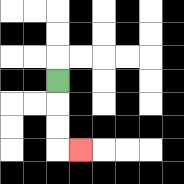{'start': '[2, 3]', 'end': '[3, 6]', 'path_directions': 'D,D,D,R', 'path_coordinates': '[[2, 3], [2, 4], [2, 5], [2, 6], [3, 6]]'}